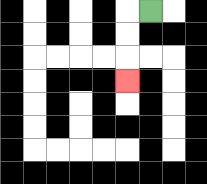{'start': '[6, 0]', 'end': '[5, 3]', 'path_directions': 'L,D,D,D', 'path_coordinates': '[[6, 0], [5, 0], [5, 1], [5, 2], [5, 3]]'}